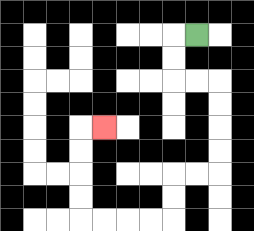{'start': '[8, 1]', 'end': '[4, 5]', 'path_directions': 'L,D,D,R,R,D,D,D,D,L,L,D,D,L,L,L,L,U,U,U,U,R', 'path_coordinates': '[[8, 1], [7, 1], [7, 2], [7, 3], [8, 3], [9, 3], [9, 4], [9, 5], [9, 6], [9, 7], [8, 7], [7, 7], [7, 8], [7, 9], [6, 9], [5, 9], [4, 9], [3, 9], [3, 8], [3, 7], [3, 6], [3, 5], [4, 5]]'}